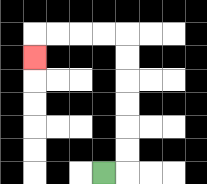{'start': '[4, 7]', 'end': '[1, 2]', 'path_directions': 'R,U,U,U,U,U,U,L,L,L,L,D', 'path_coordinates': '[[4, 7], [5, 7], [5, 6], [5, 5], [5, 4], [5, 3], [5, 2], [5, 1], [4, 1], [3, 1], [2, 1], [1, 1], [1, 2]]'}